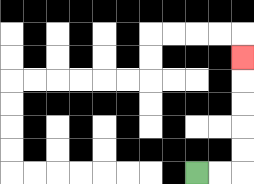{'start': '[8, 7]', 'end': '[10, 2]', 'path_directions': 'R,R,U,U,U,U,U', 'path_coordinates': '[[8, 7], [9, 7], [10, 7], [10, 6], [10, 5], [10, 4], [10, 3], [10, 2]]'}